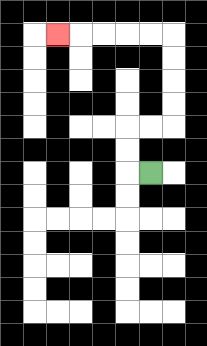{'start': '[6, 7]', 'end': '[2, 1]', 'path_directions': 'L,U,U,R,R,U,U,U,U,L,L,L,L,L', 'path_coordinates': '[[6, 7], [5, 7], [5, 6], [5, 5], [6, 5], [7, 5], [7, 4], [7, 3], [7, 2], [7, 1], [6, 1], [5, 1], [4, 1], [3, 1], [2, 1]]'}